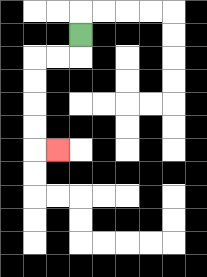{'start': '[3, 1]', 'end': '[2, 6]', 'path_directions': 'D,L,L,D,D,D,D,R', 'path_coordinates': '[[3, 1], [3, 2], [2, 2], [1, 2], [1, 3], [1, 4], [1, 5], [1, 6], [2, 6]]'}